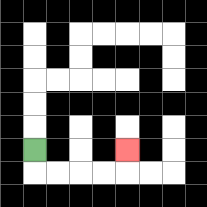{'start': '[1, 6]', 'end': '[5, 6]', 'path_directions': 'D,R,R,R,R,U', 'path_coordinates': '[[1, 6], [1, 7], [2, 7], [3, 7], [4, 7], [5, 7], [5, 6]]'}